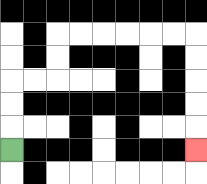{'start': '[0, 6]', 'end': '[8, 6]', 'path_directions': 'U,U,U,R,R,U,U,R,R,R,R,R,R,D,D,D,D,D', 'path_coordinates': '[[0, 6], [0, 5], [0, 4], [0, 3], [1, 3], [2, 3], [2, 2], [2, 1], [3, 1], [4, 1], [5, 1], [6, 1], [7, 1], [8, 1], [8, 2], [8, 3], [8, 4], [8, 5], [8, 6]]'}